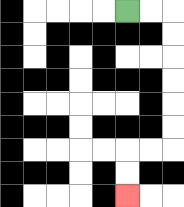{'start': '[5, 0]', 'end': '[5, 8]', 'path_directions': 'R,R,D,D,D,D,D,D,L,L,D,D', 'path_coordinates': '[[5, 0], [6, 0], [7, 0], [7, 1], [7, 2], [7, 3], [7, 4], [7, 5], [7, 6], [6, 6], [5, 6], [5, 7], [5, 8]]'}